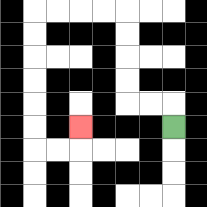{'start': '[7, 5]', 'end': '[3, 5]', 'path_directions': 'U,L,L,U,U,U,U,L,L,L,L,D,D,D,D,D,D,R,R,U', 'path_coordinates': '[[7, 5], [7, 4], [6, 4], [5, 4], [5, 3], [5, 2], [5, 1], [5, 0], [4, 0], [3, 0], [2, 0], [1, 0], [1, 1], [1, 2], [1, 3], [1, 4], [1, 5], [1, 6], [2, 6], [3, 6], [3, 5]]'}